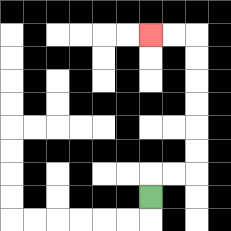{'start': '[6, 8]', 'end': '[6, 1]', 'path_directions': 'U,R,R,U,U,U,U,U,U,L,L', 'path_coordinates': '[[6, 8], [6, 7], [7, 7], [8, 7], [8, 6], [8, 5], [8, 4], [8, 3], [8, 2], [8, 1], [7, 1], [6, 1]]'}